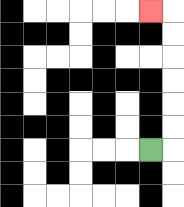{'start': '[6, 6]', 'end': '[6, 0]', 'path_directions': 'R,U,U,U,U,U,U,L', 'path_coordinates': '[[6, 6], [7, 6], [7, 5], [7, 4], [7, 3], [7, 2], [7, 1], [7, 0], [6, 0]]'}